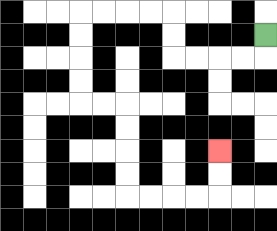{'start': '[11, 1]', 'end': '[9, 6]', 'path_directions': 'D,L,L,L,L,U,U,L,L,L,L,D,D,D,D,R,R,D,D,D,D,R,R,R,R,U,U', 'path_coordinates': '[[11, 1], [11, 2], [10, 2], [9, 2], [8, 2], [7, 2], [7, 1], [7, 0], [6, 0], [5, 0], [4, 0], [3, 0], [3, 1], [3, 2], [3, 3], [3, 4], [4, 4], [5, 4], [5, 5], [5, 6], [5, 7], [5, 8], [6, 8], [7, 8], [8, 8], [9, 8], [9, 7], [9, 6]]'}